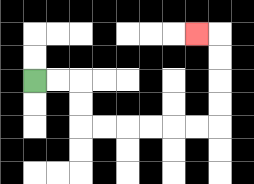{'start': '[1, 3]', 'end': '[8, 1]', 'path_directions': 'R,R,D,D,R,R,R,R,R,R,U,U,U,U,L', 'path_coordinates': '[[1, 3], [2, 3], [3, 3], [3, 4], [3, 5], [4, 5], [5, 5], [6, 5], [7, 5], [8, 5], [9, 5], [9, 4], [9, 3], [9, 2], [9, 1], [8, 1]]'}